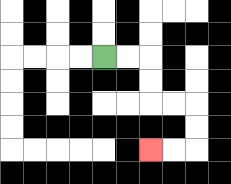{'start': '[4, 2]', 'end': '[6, 6]', 'path_directions': 'R,R,D,D,R,R,D,D,L,L', 'path_coordinates': '[[4, 2], [5, 2], [6, 2], [6, 3], [6, 4], [7, 4], [8, 4], [8, 5], [8, 6], [7, 6], [6, 6]]'}